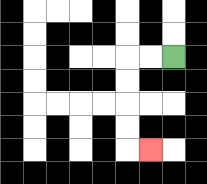{'start': '[7, 2]', 'end': '[6, 6]', 'path_directions': 'L,L,D,D,D,D,R', 'path_coordinates': '[[7, 2], [6, 2], [5, 2], [5, 3], [5, 4], [5, 5], [5, 6], [6, 6]]'}